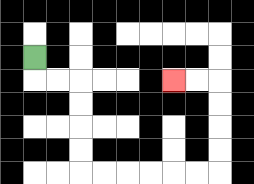{'start': '[1, 2]', 'end': '[7, 3]', 'path_directions': 'D,R,R,D,D,D,D,R,R,R,R,R,R,U,U,U,U,L,L', 'path_coordinates': '[[1, 2], [1, 3], [2, 3], [3, 3], [3, 4], [3, 5], [3, 6], [3, 7], [4, 7], [5, 7], [6, 7], [7, 7], [8, 7], [9, 7], [9, 6], [9, 5], [9, 4], [9, 3], [8, 3], [7, 3]]'}